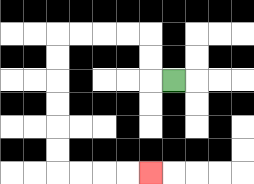{'start': '[7, 3]', 'end': '[6, 7]', 'path_directions': 'L,U,U,L,L,L,L,D,D,D,D,D,D,R,R,R,R', 'path_coordinates': '[[7, 3], [6, 3], [6, 2], [6, 1], [5, 1], [4, 1], [3, 1], [2, 1], [2, 2], [2, 3], [2, 4], [2, 5], [2, 6], [2, 7], [3, 7], [4, 7], [5, 7], [6, 7]]'}